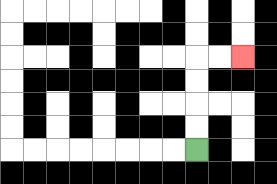{'start': '[8, 6]', 'end': '[10, 2]', 'path_directions': 'U,U,U,U,R,R', 'path_coordinates': '[[8, 6], [8, 5], [8, 4], [8, 3], [8, 2], [9, 2], [10, 2]]'}